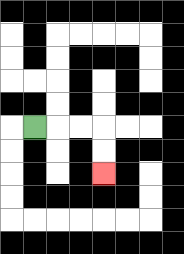{'start': '[1, 5]', 'end': '[4, 7]', 'path_directions': 'R,R,R,D,D', 'path_coordinates': '[[1, 5], [2, 5], [3, 5], [4, 5], [4, 6], [4, 7]]'}